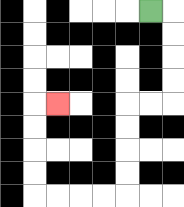{'start': '[6, 0]', 'end': '[2, 4]', 'path_directions': 'R,D,D,D,D,L,L,D,D,D,D,L,L,L,L,U,U,U,U,R', 'path_coordinates': '[[6, 0], [7, 0], [7, 1], [7, 2], [7, 3], [7, 4], [6, 4], [5, 4], [5, 5], [5, 6], [5, 7], [5, 8], [4, 8], [3, 8], [2, 8], [1, 8], [1, 7], [1, 6], [1, 5], [1, 4], [2, 4]]'}